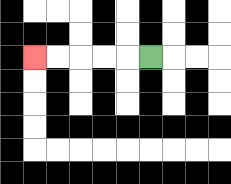{'start': '[6, 2]', 'end': '[1, 2]', 'path_directions': 'L,L,L,L,L', 'path_coordinates': '[[6, 2], [5, 2], [4, 2], [3, 2], [2, 2], [1, 2]]'}